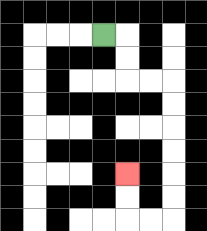{'start': '[4, 1]', 'end': '[5, 7]', 'path_directions': 'R,D,D,R,R,D,D,D,D,D,D,L,L,U,U', 'path_coordinates': '[[4, 1], [5, 1], [5, 2], [5, 3], [6, 3], [7, 3], [7, 4], [7, 5], [7, 6], [7, 7], [7, 8], [7, 9], [6, 9], [5, 9], [5, 8], [5, 7]]'}